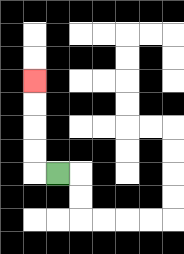{'start': '[2, 7]', 'end': '[1, 3]', 'path_directions': 'L,U,U,U,U', 'path_coordinates': '[[2, 7], [1, 7], [1, 6], [1, 5], [1, 4], [1, 3]]'}